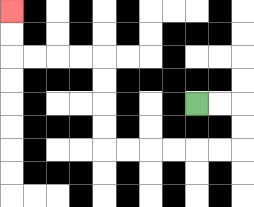{'start': '[8, 4]', 'end': '[0, 0]', 'path_directions': 'R,R,D,D,L,L,L,L,L,L,U,U,U,U,L,L,L,L,U,U', 'path_coordinates': '[[8, 4], [9, 4], [10, 4], [10, 5], [10, 6], [9, 6], [8, 6], [7, 6], [6, 6], [5, 6], [4, 6], [4, 5], [4, 4], [4, 3], [4, 2], [3, 2], [2, 2], [1, 2], [0, 2], [0, 1], [0, 0]]'}